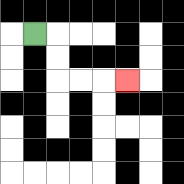{'start': '[1, 1]', 'end': '[5, 3]', 'path_directions': 'R,D,D,R,R,R', 'path_coordinates': '[[1, 1], [2, 1], [2, 2], [2, 3], [3, 3], [4, 3], [5, 3]]'}